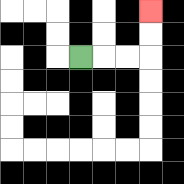{'start': '[3, 2]', 'end': '[6, 0]', 'path_directions': 'R,R,R,U,U', 'path_coordinates': '[[3, 2], [4, 2], [5, 2], [6, 2], [6, 1], [6, 0]]'}